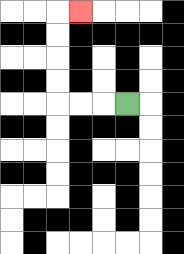{'start': '[5, 4]', 'end': '[3, 0]', 'path_directions': 'L,L,L,U,U,U,U,R', 'path_coordinates': '[[5, 4], [4, 4], [3, 4], [2, 4], [2, 3], [2, 2], [2, 1], [2, 0], [3, 0]]'}